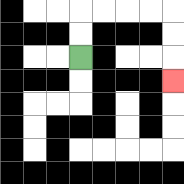{'start': '[3, 2]', 'end': '[7, 3]', 'path_directions': 'U,U,R,R,R,R,D,D,D', 'path_coordinates': '[[3, 2], [3, 1], [3, 0], [4, 0], [5, 0], [6, 0], [7, 0], [7, 1], [7, 2], [7, 3]]'}